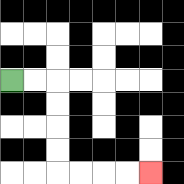{'start': '[0, 3]', 'end': '[6, 7]', 'path_directions': 'R,R,D,D,D,D,R,R,R,R', 'path_coordinates': '[[0, 3], [1, 3], [2, 3], [2, 4], [2, 5], [2, 6], [2, 7], [3, 7], [4, 7], [5, 7], [6, 7]]'}